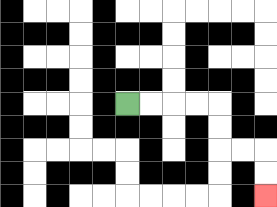{'start': '[5, 4]', 'end': '[11, 8]', 'path_directions': 'R,R,R,R,D,D,R,R,D,D', 'path_coordinates': '[[5, 4], [6, 4], [7, 4], [8, 4], [9, 4], [9, 5], [9, 6], [10, 6], [11, 6], [11, 7], [11, 8]]'}